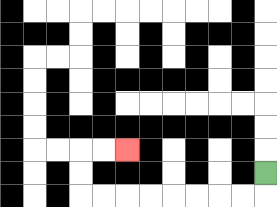{'start': '[11, 7]', 'end': '[5, 6]', 'path_directions': 'D,L,L,L,L,L,L,L,L,U,U,R,R', 'path_coordinates': '[[11, 7], [11, 8], [10, 8], [9, 8], [8, 8], [7, 8], [6, 8], [5, 8], [4, 8], [3, 8], [3, 7], [3, 6], [4, 6], [5, 6]]'}